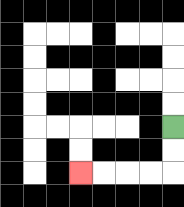{'start': '[7, 5]', 'end': '[3, 7]', 'path_directions': 'D,D,L,L,L,L', 'path_coordinates': '[[7, 5], [7, 6], [7, 7], [6, 7], [5, 7], [4, 7], [3, 7]]'}